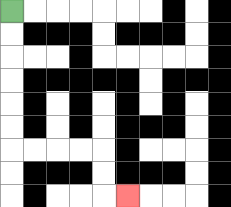{'start': '[0, 0]', 'end': '[5, 8]', 'path_directions': 'D,D,D,D,D,D,R,R,R,R,D,D,R', 'path_coordinates': '[[0, 0], [0, 1], [0, 2], [0, 3], [0, 4], [0, 5], [0, 6], [1, 6], [2, 6], [3, 6], [4, 6], [4, 7], [4, 8], [5, 8]]'}